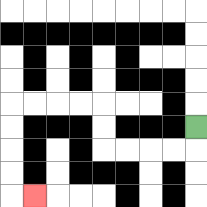{'start': '[8, 5]', 'end': '[1, 8]', 'path_directions': 'D,L,L,L,L,U,U,L,L,L,L,D,D,D,D,R', 'path_coordinates': '[[8, 5], [8, 6], [7, 6], [6, 6], [5, 6], [4, 6], [4, 5], [4, 4], [3, 4], [2, 4], [1, 4], [0, 4], [0, 5], [0, 6], [0, 7], [0, 8], [1, 8]]'}